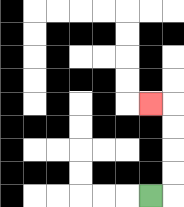{'start': '[6, 8]', 'end': '[6, 4]', 'path_directions': 'R,U,U,U,U,L', 'path_coordinates': '[[6, 8], [7, 8], [7, 7], [7, 6], [7, 5], [7, 4], [6, 4]]'}